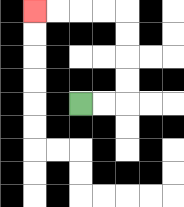{'start': '[3, 4]', 'end': '[1, 0]', 'path_directions': 'R,R,U,U,U,U,L,L,L,L', 'path_coordinates': '[[3, 4], [4, 4], [5, 4], [5, 3], [5, 2], [5, 1], [5, 0], [4, 0], [3, 0], [2, 0], [1, 0]]'}